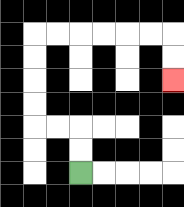{'start': '[3, 7]', 'end': '[7, 3]', 'path_directions': 'U,U,L,L,U,U,U,U,R,R,R,R,R,R,D,D', 'path_coordinates': '[[3, 7], [3, 6], [3, 5], [2, 5], [1, 5], [1, 4], [1, 3], [1, 2], [1, 1], [2, 1], [3, 1], [4, 1], [5, 1], [6, 1], [7, 1], [7, 2], [7, 3]]'}